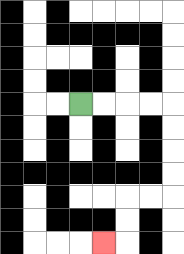{'start': '[3, 4]', 'end': '[4, 10]', 'path_directions': 'R,R,R,R,D,D,D,D,L,L,D,D,L', 'path_coordinates': '[[3, 4], [4, 4], [5, 4], [6, 4], [7, 4], [7, 5], [7, 6], [7, 7], [7, 8], [6, 8], [5, 8], [5, 9], [5, 10], [4, 10]]'}